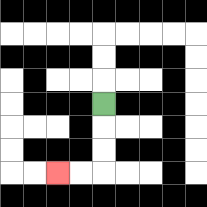{'start': '[4, 4]', 'end': '[2, 7]', 'path_directions': 'D,D,D,L,L', 'path_coordinates': '[[4, 4], [4, 5], [4, 6], [4, 7], [3, 7], [2, 7]]'}